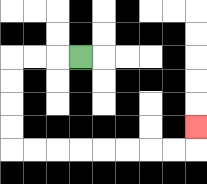{'start': '[3, 2]', 'end': '[8, 5]', 'path_directions': 'L,L,L,D,D,D,D,R,R,R,R,R,R,R,R,U', 'path_coordinates': '[[3, 2], [2, 2], [1, 2], [0, 2], [0, 3], [0, 4], [0, 5], [0, 6], [1, 6], [2, 6], [3, 6], [4, 6], [5, 6], [6, 6], [7, 6], [8, 6], [8, 5]]'}